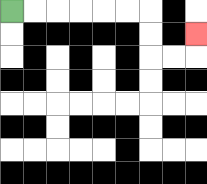{'start': '[0, 0]', 'end': '[8, 1]', 'path_directions': 'R,R,R,R,R,R,D,D,R,R,U', 'path_coordinates': '[[0, 0], [1, 0], [2, 0], [3, 0], [4, 0], [5, 0], [6, 0], [6, 1], [6, 2], [7, 2], [8, 2], [8, 1]]'}